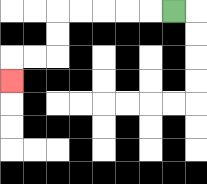{'start': '[7, 0]', 'end': '[0, 3]', 'path_directions': 'L,L,L,L,L,D,D,L,L,D', 'path_coordinates': '[[7, 0], [6, 0], [5, 0], [4, 0], [3, 0], [2, 0], [2, 1], [2, 2], [1, 2], [0, 2], [0, 3]]'}